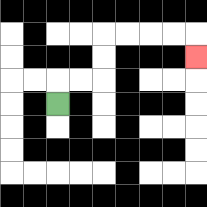{'start': '[2, 4]', 'end': '[8, 2]', 'path_directions': 'U,R,R,U,U,R,R,R,R,D', 'path_coordinates': '[[2, 4], [2, 3], [3, 3], [4, 3], [4, 2], [4, 1], [5, 1], [6, 1], [7, 1], [8, 1], [8, 2]]'}